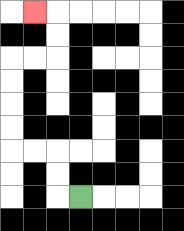{'start': '[3, 8]', 'end': '[1, 0]', 'path_directions': 'L,U,U,L,L,U,U,U,U,R,R,U,U,L', 'path_coordinates': '[[3, 8], [2, 8], [2, 7], [2, 6], [1, 6], [0, 6], [0, 5], [0, 4], [0, 3], [0, 2], [1, 2], [2, 2], [2, 1], [2, 0], [1, 0]]'}